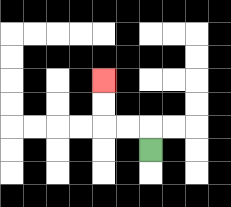{'start': '[6, 6]', 'end': '[4, 3]', 'path_directions': 'U,L,L,U,U', 'path_coordinates': '[[6, 6], [6, 5], [5, 5], [4, 5], [4, 4], [4, 3]]'}